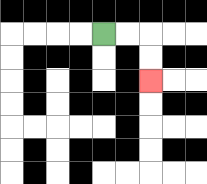{'start': '[4, 1]', 'end': '[6, 3]', 'path_directions': 'R,R,D,D', 'path_coordinates': '[[4, 1], [5, 1], [6, 1], [6, 2], [6, 3]]'}